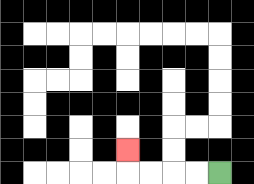{'start': '[9, 7]', 'end': '[5, 6]', 'path_directions': 'L,L,L,L,U', 'path_coordinates': '[[9, 7], [8, 7], [7, 7], [6, 7], [5, 7], [5, 6]]'}